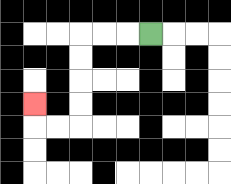{'start': '[6, 1]', 'end': '[1, 4]', 'path_directions': 'L,L,L,D,D,D,D,L,L,U', 'path_coordinates': '[[6, 1], [5, 1], [4, 1], [3, 1], [3, 2], [3, 3], [3, 4], [3, 5], [2, 5], [1, 5], [1, 4]]'}